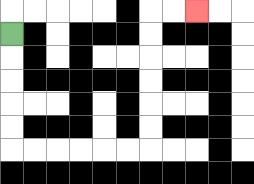{'start': '[0, 1]', 'end': '[8, 0]', 'path_directions': 'D,D,D,D,D,R,R,R,R,R,R,U,U,U,U,U,U,R,R', 'path_coordinates': '[[0, 1], [0, 2], [0, 3], [0, 4], [0, 5], [0, 6], [1, 6], [2, 6], [3, 6], [4, 6], [5, 6], [6, 6], [6, 5], [6, 4], [6, 3], [6, 2], [6, 1], [6, 0], [7, 0], [8, 0]]'}